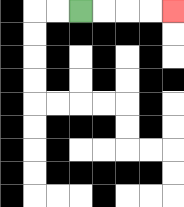{'start': '[3, 0]', 'end': '[7, 0]', 'path_directions': 'R,R,R,R', 'path_coordinates': '[[3, 0], [4, 0], [5, 0], [6, 0], [7, 0]]'}